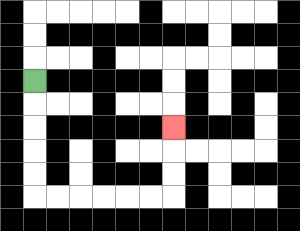{'start': '[1, 3]', 'end': '[7, 5]', 'path_directions': 'D,D,D,D,D,R,R,R,R,R,R,U,U,U', 'path_coordinates': '[[1, 3], [1, 4], [1, 5], [1, 6], [1, 7], [1, 8], [2, 8], [3, 8], [4, 8], [5, 8], [6, 8], [7, 8], [7, 7], [7, 6], [7, 5]]'}